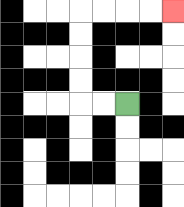{'start': '[5, 4]', 'end': '[7, 0]', 'path_directions': 'L,L,U,U,U,U,R,R,R,R', 'path_coordinates': '[[5, 4], [4, 4], [3, 4], [3, 3], [3, 2], [3, 1], [3, 0], [4, 0], [5, 0], [6, 0], [7, 0]]'}